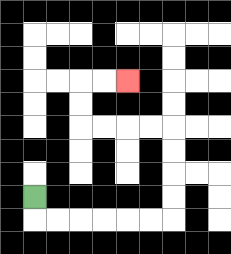{'start': '[1, 8]', 'end': '[5, 3]', 'path_directions': 'D,R,R,R,R,R,R,U,U,U,U,L,L,L,L,U,U,R,R', 'path_coordinates': '[[1, 8], [1, 9], [2, 9], [3, 9], [4, 9], [5, 9], [6, 9], [7, 9], [7, 8], [7, 7], [7, 6], [7, 5], [6, 5], [5, 5], [4, 5], [3, 5], [3, 4], [3, 3], [4, 3], [5, 3]]'}